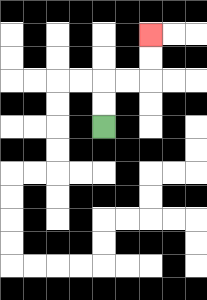{'start': '[4, 5]', 'end': '[6, 1]', 'path_directions': 'U,U,R,R,U,U', 'path_coordinates': '[[4, 5], [4, 4], [4, 3], [5, 3], [6, 3], [6, 2], [6, 1]]'}